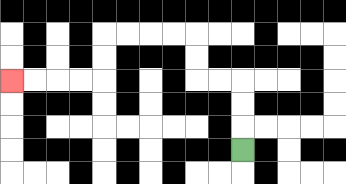{'start': '[10, 6]', 'end': '[0, 3]', 'path_directions': 'U,U,U,L,L,U,U,L,L,L,L,D,D,L,L,L,L', 'path_coordinates': '[[10, 6], [10, 5], [10, 4], [10, 3], [9, 3], [8, 3], [8, 2], [8, 1], [7, 1], [6, 1], [5, 1], [4, 1], [4, 2], [4, 3], [3, 3], [2, 3], [1, 3], [0, 3]]'}